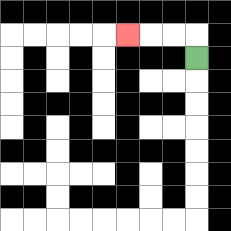{'start': '[8, 2]', 'end': '[5, 1]', 'path_directions': 'U,L,L,L', 'path_coordinates': '[[8, 2], [8, 1], [7, 1], [6, 1], [5, 1]]'}